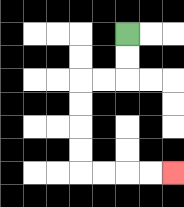{'start': '[5, 1]', 'end': '[7, 7]', 'path_directions': 'D,D,L,L,D,D,D,D,R,R,R,R', 'path_coordinates': '[[5, 1], [5, 2], [5, 3], [4, 3], [3, 3], [3, 4], [3, 5], [3, 6], [3, 7], [4, 7], [5, 7], [6, 7], [7, 7]]'}